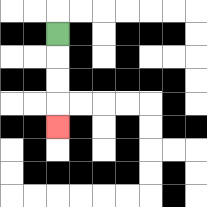{'start': '[2, 1]', 'end': '[2, 5]', 'path_directions': 'D,D,D,D', 'path_coordinates': '[[2, 1], [2, 2], [2, 3], [2, 4], [2, 5]]'}